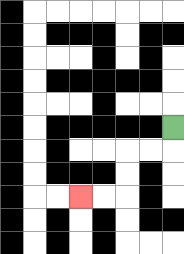{'start': '[7, 5]', 'end': '[3, 8]', 'path_directions': 'D,L,L,D,D,L,L', 'path_coordinates': '[[7, 5], [7, 6], [6, 6], [5, 6], [5, 7], [5, 8], [4, 8], [3, 8]]'}